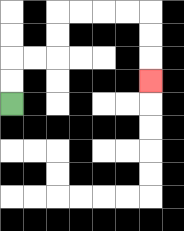{'start': '[0, 4]', 'end': '[6, 3]', 'path_directions': 'U,U,R,R,U,U,R,R,R,R,D,D,D', 'path_coordinates': '[[0, 4], [0, 3], [0, 2], [1, 2], [2, 2], [2, 1], [2, 0], [3, 0], [4, 0], [5, 0], [6, 0], [6, 1], [6, 2], [6, 3]]'}